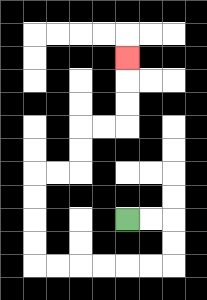{'start': '[5, 9]', 'end': '[5, 2]', 'path_directions': 'R,R,D,D,L,L,L,L,L,L,U,U,U,U,R,R,U,U,R,R,U,U,U', 'path_coordinates': '[[5, 9], [6, 9], [7, 9], [7, 10], [7, 11], [6, 11], [5, 11], [4, 11], [3, 11], [2, 11], [1, 11], [1, 10], [1, 9], [1, 8], [1, 7], [2, 7], [3, 7], [3, 6], [3, 5], [4, 5], [5, 5], [5, 4], [5, 3], [5, 2]]'}